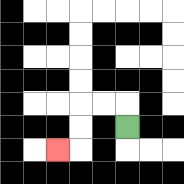{'start': '[5, 5]', 'end': '[2, 6]', 'path_directions': 'U,L,L,D,D,L', 'path_coordinates': '[[5, 5], [5, 4], [4, 4], [3, 4], [3, 5], [3, 6], [2, 6]]'}